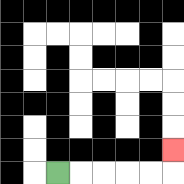{'start': '[2, 7]', 'end': '[7, 6]', 'path_directions': 'R,R,R,R,R,U', 'path_coordinates': '[[2, 7], [3, 7], [4, 7], [5, 7], [6, 7], [7, 7], [7, 6]]'}